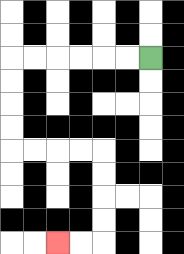{'start': '[6, 2]', 'end': '[2, 10]', 'path_directions': 'L,L,L,L,L,L,D,D,D,D,R,R,R,R,D,D,D,D,L,L', 'path_coordinates': '[[6, 2], [5, 2], [4, 2], [3, 2], [2, 2], [1, 2], [0, 2], [0, 3], [0, 4], [0, 5], [0, 6], [1, 6], [2, 6], [3, 6], [4, 6], [4, 7], [4, 8], [4, 9], [4, 10], [3, 10], [2, 10]]'}